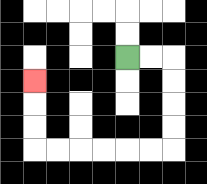{'start': '[5, 2]', 'end': '[1, 3]', 'path_directions': 'R,R,D,D,D,D,L,L,L,L,L,L,U,U,U', 'path_coordinates': '[[5, 2], [6, 2], [7, 2], [7, 3], [7, 4], [7, 5], [7, 6], [6, 6], [5, 6], [4, 6], [3, 6], [2, 6], [1, 6], [1, 5], [1, 4], [1, 3]]'}